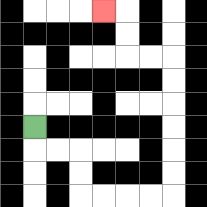{'start': '[1, 5]', 'end': '[4, 0]', 'path_directions': 'D,R,R,D,D,R,R,R,R,U,U,U,U,U,U,L,L,U,U,L', 'path_coordinates': '[[1, 5], [1, 6], [2, 6], [3, 6], [3, 7], [3, 8], [4, 8], [5, 8], [6, 8], [7, 8], [7, 7], [7, 6], [7, 5], [7, 4], [7, 3], [7, 2], [6, 2], [5, 2], [5, 1], [5, 0], [4, 0]]'}